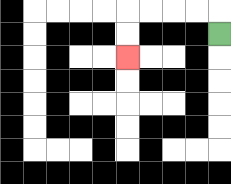{'start': '[9, 1]', 'end': '[5, 2]', 'path_directions': 'U,L,L,L,L,D,D', 'path_coordinates': '[[9, 1], [9, 0], [8, 0], [7, 0], [6, 0], [5, 0], [5, 1], [5, 2]]'}